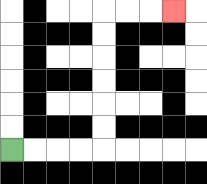{'start': '[0, 6]', 'end': '[7, 0]', 'path_directions': 'R,R,R,R,U,U,U,U,U,U,R,R,R', 'path_coordinates': '[[0, 6], [1, 6], [2, 6], [3, 6], [4, 6], [4, 5], [4, 4], [4, 3], [4, 2], [4, 1], [4, 0], [5, 0], [6, 0], [7, 0]]'}